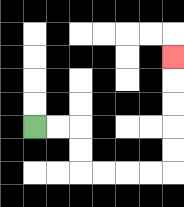{'start': '[1, 5]', 'end': '[7, 2]', 'path_directions': 'R,R,D,D,R,R,R,R,U,U,U,U,U', 'path_coordinates': '[[1, 5], [2, 5], [3, 5], [3, 6], [3, 7], [4, 7], [5, 7], [6, 7], [7, 7], [7, 6], [7, 5], [7, 4], [7, 3], [7, 2]]'}